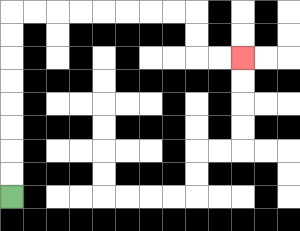{'start': '[0, 8]', 'end': '[10, 2]', 'path_directions': 'U,U,U,U,U,U,U,U,R,R,R,R,R,R,R,R,D,D,R,R', 'path_coordinates': '[[0, 8], [0, 7], [0, 6], [0, 5], [0, 4], [0, 3], [0, 2], [0, 1], [0, 0], [1, 0], [2, 0], [3, 0], [4, 0], [5, 0], [6, 0], [7, 0], [8, 0], [8, 1], [8, 2], [9, 2], [10, 2]]'}